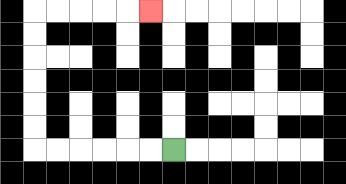{'start': '[7, 6]', 'end': '[6, 0]', 'path_directions': 'L,L,L,L,L,L,U,U,U,U,U,U,R,R,R,R,R', 'path_coordinates': '[[7, 6], [6, 6], [5, 6], [4, 6], [3, 6], [2, 6], [1, 6], [1, 5], [1, 4], [1, 3], [1, 2], [1, 1], [1, 0], [2, 0], [3, 0], [4, 0], [5, 0], [6, 0]]'}